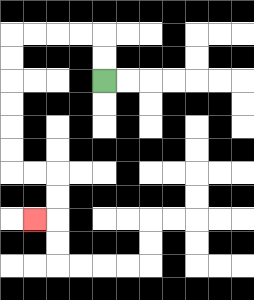{'start': '[4, 3]', 'end': '[1, 9]', 'path_directions': 'U,U,L,L,L,L,D,D,D,D,D,D,R,R,D,D,L', 'path_coordinates': '[[4, 3], [4, 2], [4, 1], [3, 1], [2, 1], [1, 1], [0, 1], [0, 2], [0, 3], [0, 4], [0, 5], [0, 6], [0, 7], [1, 7], [2, 7], [2, 8], [2, 9], [1, 9]]'}